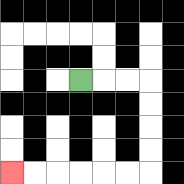{'start': '[3, 3]', 'end': '[0, 7]', 'path_directions': 'R,R,R,D,D,D,D,L,L,L,L,L,L', 'path_coordinates': '[[3, 3], [4, 3], [5, 3], [6, 3], [6, 4], [6, 5], [6, 6], [6, 7], [5, 7], [4, 7], [3, 7], [2, 7], [1, 7], [0, 7]]'}